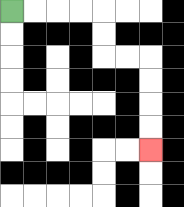{'start': '[0, 0]', 'end': '[6, 6]', 'path_directions': 'R,R,R,R,D,D,R,R,D,D,D,D', 'path_coordinates': '[[0, 0], [1, 0], [2, 0], [3, 0], [4, 0], [4, 1], [4, 2], [5, 2], [6, 2], [6, 3], [6, 4], [6, 5], [6, 6]]'}